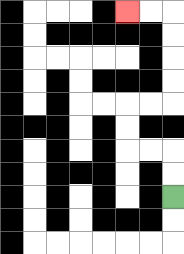{'start': '[7, 8]', 'end': '[5, 0]', 'path_directions': 'U,U,L,L,U,U,R,R,U,U,U,U,L,L', 'path_coordinates': '[[7, 8], [7, 7], [7, 6], [6, 6], [5, 6], [5, 5], [5, 4], [6, 4], [7, 4], [7, 3], [7, 2], [7, 1], [7, 0], [6, 0], [5, 0]]'}